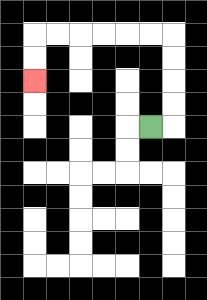{'start': '[6, 5]', 'end': '[1, 3]', 'path_directions': 'R,U,U,U,U,L,L,L,L,L,L,D,D', 'path_coordinates': '[[6, 5], [7, 5], [7, 4], [7, 3], [7, 2], [7, 1], [6, 1], [5, 1], [4, 1], [3, 1], [2, 1], [1, 1], [1, 2], [1, 3]]'}